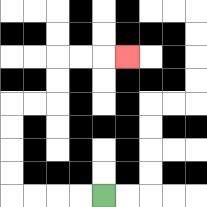{'start': '[4, 8]', 'end': '[5, 2]', 'path_directions': 'L,L,L,L,U,U,U,U,R,R,U,U,R,R,R', 'path_coordinates': '[[4, 8], [3, 8], [2, 8], [1, 8], [0, 8], [0, 7], [0, 6], [0, 5], [0, 4], [1, 4], [2, 4], [2, 3], [2, 2], [3, 2], [4, 2], [5, 2]]'}